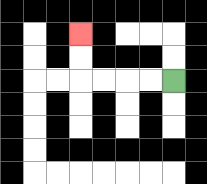{'start': '[7, 3]', 'end': '[3, 1]', 'path_directions': 'L,L,L,L,U,U', 'path_coordinates': '[[7, 3], [6, 3], [5, 3], [4, 3], [3, 3], [3, 2], [3, 1]]'}